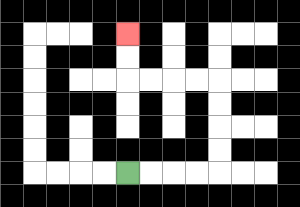{'start': '[5, 7]', 'end': '[5, 1]', 'path_directions': 'R,R,R,R,U,U,U,U,L,L,L,L,U,U', 'path_coordinates': '[[5, 7], [6, 7], [7, 7], [8, 7], [9, 7], [9, 6], [9, 5], [9, 4], [9, 3], [8, 3], [7, 3], [6, 3], [5, 3], [5, 2], [5, 1]]'}